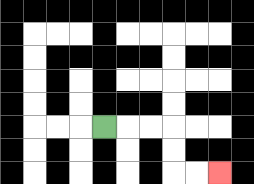{'start': '[4, 5]', 'end': '[9, 7]', 'path_directions': 'R,R,R,D,D,R,R', 'path_coordinates': '[[4, 5], [5, 5], [6, 5], [7, 5], [7, 6], [7, 7], [8, 7], [9, 7]]'}